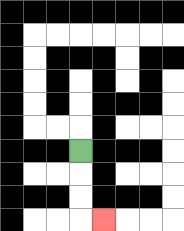{'start': '[3, 6]', 'end': '[4, 9]', 'path_directions': 'D,D,D,R', 'path_coordinates': '[[3, 6], [3, 7], [3, 8], [3, 9], [4, 9]]'}